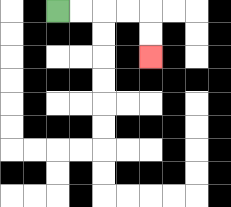{'start': '[2, 0]', 'end': '[6, 2]', 'path_directions': 'R,R,R,R,D,D', 'path_coordinates': '[[2, 0], [3, 0], [4, 0], [5, 0], [6, 0], [6, 1], [6, 2]]'}